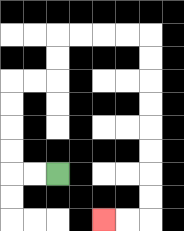{'start': '[2, 7]', 'end': '[4, 9]', 'path_directions': 'L,L,U,U,U,U,R,R,U,U,R,R,R,R,D,D,D,D,D,D,D,D,L,L', 'path_coordinates': '[[2, 7], [1, 7], [0, 7], [0, 6], [0, 5], [0, 4], [0, 3], [1, 3], [2, 3], [2, 2], [2, 1], [3, 1], [4, 1], [5, 1], [6, 1], [6, 2], [6, 3], [6, 4], [6, 5], [6, 6], [6, 7], [6, 8], [6, 9], [5, 9], [4, 9]]'}